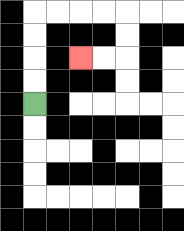{'start': '[1, 4]', 'end': '[3, 2]', 'path_directions': 'U,U,U,U,R,R,R,R,D,D,L,L', 'path_coordinates': '[[1, 4], [1, 3], [1, 2], [1, 1], [1, 0], [2, 0], [3, 0], [4, 0], [5, 0], [5, 1], [5, 2], [4, 2], [3, 2]]'}